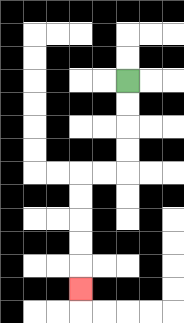{'start': '[5, 3]', 'end': '[3, 12]', 'path_directions': 'D,D,D,D,L,L,D,D,D,D,D', 'path_coordinates': '[[5, 3], [5, 4], [5, 5], [5, 6], [5, 7], [4, 7], [3, 7], [3, 8], [3, 9], [3, 10], [3, 11], [3, 12]]'}